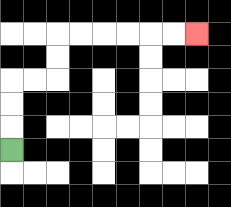{'start': '[0, 6]', 'end': '[8, 1]', 'path_directions': 'U,U,U,R,R,U,U,R,R,R,R,R,R', 'path_coordinates': '[[0, 6], [0, 5], [0, 4], [0, 3], [1, 3], [2, 3], [2, 2], [2, 1], [3, 1], [4, 1], [5, 1], [6, 1], [7, 1], [8, 1]]'}